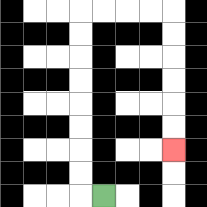{'start': '[4, 8]', 'end': '[7, 6]', 'path_directions': 'L,U,U,U,U,U,U,U,U,R,R,R,R,D,D,D,D,D,D', 'path_coordinates': '[[4, 8], [3, 8], [3, 7], [3, 6], [3, 5], [3, 4], [3, 3], [3, 2], [3, 1], [3, 0], [4, 0], [5, 0], [6, 0], [7, 0], [7, 1], [7, 2], [7, 3], [7, 4], [7, 5], [7, 6]]'}